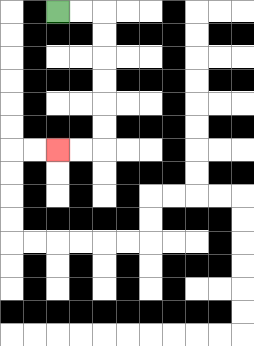{'start': '[2, 0]', 'end': '[2, 6]', 'path_directions': 'R,R,D,D,D,D,D,D,L,L', 'path_coordinates': '[[2, 0], [3, 0], [4, 0], [4, 1], [4, 2], [4, 3], [4, 4], [4, 5], [4, 6], [3, 6], [2, 6]]'}